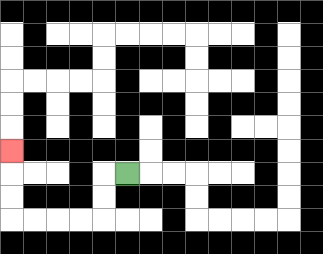{'start': '[5, 7]', 'end': '[0, 6]', 'path_directions': 'L,D,D,L,L,L,L,U,U,U', 'path_coordinates': '[[5, 7], [4, 7], [4, 8], [4, 9], [3, 9], [2, 9], [1, 9], [0, 9], [0, 8], [0, 7], [0, 6]]'}